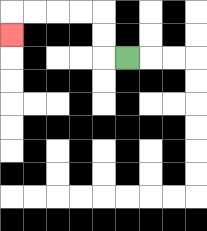{'start': '[5, 2]', 'end': '[0, 1]', 'path_directions': 'L,U,U,L,L,L,L,D', 'path_coordinates': '[[5, 2], [4, 2], [4, 1], [4, 0], [3, 0], [2, 0], [1, 0], [0, 0], [0, 1]]'}